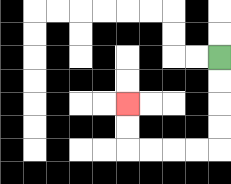{'start': '[9, 2]', 'end': '[5, 4]', 'path_directions': 'D,D,D,D,L,L,L,L,U,U', 'path_coordinates': '[[9, 2], [9, 3], [9, 4], [9, 5], [9, 6], [8, 6], [7, 6], [6, 6], [5, 6], [5, 5], [5, 4]]'}